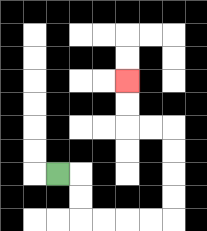{'start': '[2, 7]', 'end': '[5, 3]', 'path_directions': 'R,D,D,R,R,R,R,U,U,U,U,L,L,U,U', 'path_coordinates': '[[2, 7], [3, 7], [3, 8], [3, 9], [4, 9], [5, 9], [6, 9], [7, 9], [7, 8], [7, 7], [7, 6], [7, 5], [6, 5], [5, 5], [5, 4], [5, 3]]'}